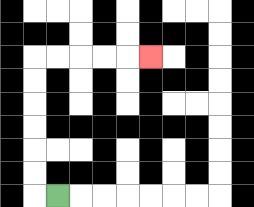{'start': '[2, 8]', 'end': '[6, 2]', 'path_directions': 'L,U,U,U,U,U,U,R,R,R,R,R', 'path_coordinates': '[[2, 8], [1, 8], [1, 7], [1, 6], [1, 5], [1, 4], [1, 3], [1, 2], [2, 2], [3, 2], [4, 2], [5, 2], [6, 2]]'}